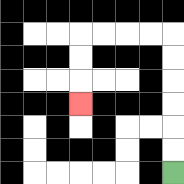{'start': '[7, 7]', 'end': '[3, 4]', 'path_directions': 'U,U,U,U,U,U,L,L,L,L,D,D,D', 'path_coordinates': '[[7, 7], [7, 6], [7, 5], [7, 4], [7, 3], [7, 2], [7, 1], [6, 1], [5, 1], [4, 1], [3, 1], [3, 2], [3, 3], [3, 4]]'}